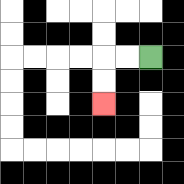{'start': '[6, 2]', 'end': '[4, 4]', 'path_directions': 'L,L,D,D', 'path_coordinates': '[[6, 2], [5, 2], [4, 2], [4, 3], [4, 4]]'}